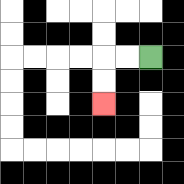{'start': '[6, 2]', 'end': '[4, 4]', 'path_directions': 'L,L,D,D', 'path_coordinates': '[[6, 2], [5, 2], [4, 2], [4, 3], [4, 4]]'}